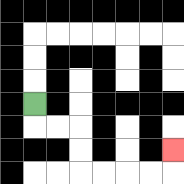{'start': '[1, 4]', 'end': '[7, 6]', 'path_directions': 'D,R,R,D,D,R,R,R,R,U', 'path_coordinates': '[[1, 4], [1, 5], [2, 5], [3, 5], [3, 6], [3, 7], [4, 7], [5, 7], [6, 7], [7, 7], [7, 6]]'}